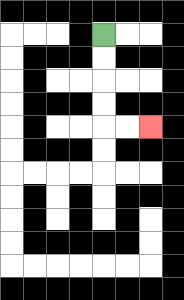{'start': '[4, 1]', 'end': '[6, 5]', 'path_directions': 'D,D,D,D,R,R', 'path_coordinates': '[[4, 1], [4, 2], [4, 3], [4, 4], [4, 5], [5, 5], [6, 5]]'}